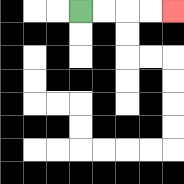{'start': '[3, 0]', 'end': '[7, 0]', 'path_directions': 'R,R,R,R', 'path_coordinates': '[[3, 0], [4, 0], [5, 0], [6, 0], [7, 0]]'}